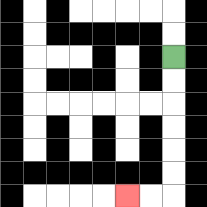{'start': '[7, 2]', 'end': '[5, 8]', 'path_directions': 'D,D,D,D,D,D,L,L', 'path_coordinates': '[[7, 2], [7, 3], [7, 4], [7, 5], [7, 6], [7, 7], [7, 8], [6, 8], [5, 8]]'}